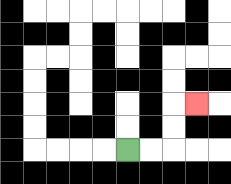{'start': '[5, 6]', 'end': '[8, 4]', 'path_directions': 'R,R,U,U,R', 'path_coordinates': '[[5, 6], [6, 6], [7, 6], [7, 5], [7, 4], [8, 4]]'}